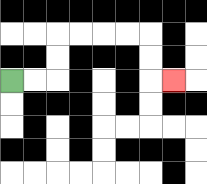{'start': '[0, 3]', 'end': '[7, 3]', 'path_directions': 'R,R,U,U,R,R,R,R,D,D,R', 'path_coordinates': '[[0, 3], [1, 3], [2, 3], [2, 2], [2, 1], [3, 1], [4, 1], [5, 1], [6, 1], [6, 2], [6, 3], [7, 3]]'}